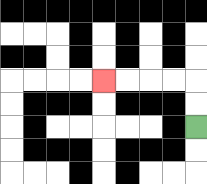{'start': '[8, 5]', 'end': '[4, 3]', 'path_directions': 'U,U,L,L,L,L', 'path_coordinates': '[[8, 5], [8, 4], [8, 3], [7, 3], [6, 3], [5, 3], [4, 3]]'}